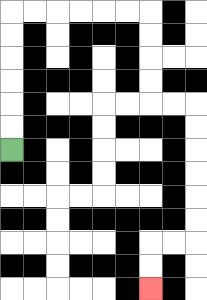{'start': '[0, 6]', 'end': '[6, 12]', 'path_directions': 'U,U,U,U,U,U,R,R,R,R,R,R,D,D,D,D,R,R,D,D,D,D,D,D,L,L,D,D', 'path_coordinates': '[[0, 6], [0, 5], [0, 4], [0, 3], [0, 2], [0, 1], [0, 0], [1, 0], [2, 0], [3, 0], [4, 0], [5, 0], [6, 0], [6, 1], [6, 2], [6, 3], [6, 4], [7, 4], [8, 4], [8, 5], [8, 6], [8, 7], [8, 8], [8, 9], [8, 10], [7, 10], [6, 10], [6, 11], [6, 12]]'}